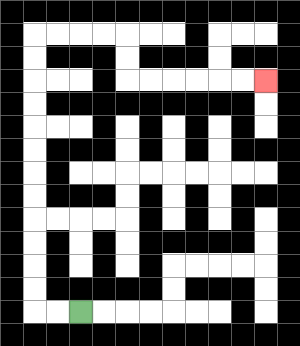{'start': '[3, 13]', 'end': '[11, 3]', 'path_directions': 'L,L,U,U,U,U,U,U,U,U,U,U,U,U,R,R,R,R,D,D,R,R,R,R,R,R', 'path_coordinates': '[[3, 13], [2, 13], [1, 13], [1, 12], [1, 11], [1, 10], [1, 9], [1, 8], [1, 7], [1, 6], [1, 5], [1, 4], [1, 3], [1, 2], [1, 1], [2, 1], [3, 1], [4, 1], [5, 1], [5, 2], [5, 3], [6, 3], [7, 3], [8, 3], [9, 3], [10, 3], [11, 3]]'}